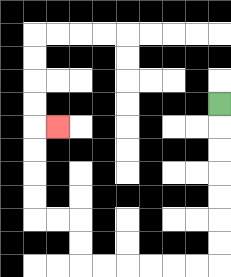{'start': '[9, 4]', 'end': '[2, 5]', 'path_directions': 'D,D,D,D,D,D,D,L,L,L,L,L,L,U,U,L,L,U,U,U,U,R', 'path_coordinates': '[[9, 4], [9, 5], [9, 6], [9, 7], [9, 8], [9, 9], [9, 10], [9, 11], [8, 11], [7, 11], [6, 11], [5, 11], [4, 11], [3, 11], [3, 10], [3, 9], [2, 9], [1, 9], [1, 8], [1, 7], [1, 6], [1, 5], [2, 5]]'}